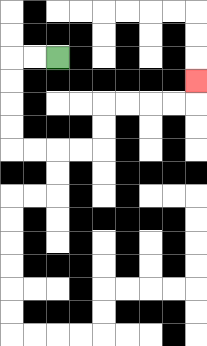{'start': '[2, 2]', 'end': '[8, 3]', 'path_directions': 'L,L,D,D,D,D,R,R,R,R,U,U,R,R,R,R,U', 'path_coordinates': '[[2, 2], [1, 2], [0, 2], [0, 3], [0, 4], [0, 5], [0, 6], [1, 6], [2, 6], [3, 6], [4, 6], [4, 5], [4, 4], [5, 4], [6, 4], [7, 4], [8, 4], [8, 3]]'}